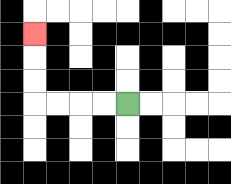{'start': '[5, 4]', 'end': '[1, 1]', 'path_directions': 'L,L,L,L,U,U,U', 'path_coordinates': '[[5, 4], [4, 4], [3, 4], [2, 4], [1, 4], [1, 3], [1, 2], [1, 1]]'}